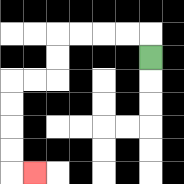{'start': '[6, 2]', 'end': '[1, 7]', 'path_directions': 'U,L,L,L,L,D,D,L,L,D,D,D,D,R', 'path_coordinates': '[[6, 2], [6, 1], [5, 1], [4, 1], [3, 1], [2, 1], [2, 2], [2, 3], [1, 3], [0, 3], [0, 4], [0, 5], [0, 6], [0, 7], [1, 7]]'}